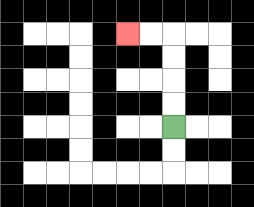{'start': '[7, 5]', 'end': '[5, 1]', 'path_directions': 'U,U,U,U,L,L', 'path_coordinates': '[[7, 5], [7, 4], [7, 3], [7, 2], [7, 1], [6, 1], [5, 1]]'}